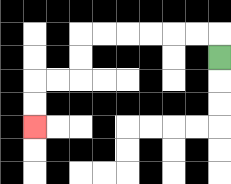{'start': '[9, 2]', 'end': '[1, 5]', 'path_directions': 'U,L,L,L,L,L,L,D,D,L,L,D,D', 'path_coordinates': '[[9, 2], [9, 1], [8, 1], [7, 1], [6, 1], [5, 1], [4, 1], [3, 1], [3, 2], [3, 3], [2, 3], [1, 3], [1, 4], [1, 5]]'}